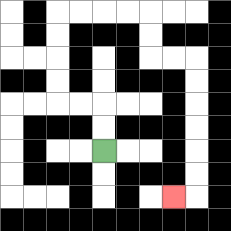{'start': '[4, 6]', 'end': '[7, 8]', 'path_directions': 'U,U,L,L,U,U,U,U,R,R,R,R,D,D,R,R,D,D,D,D,D,D,L', 'path_coordinates': '[[4, 6], [4, 5], [4, 4], [3, 4], [2, 4], [2, 3], [2, 2], [2, 1], [2, 0], [3, 0], [4, 0], [5, 0], [6, 0], [6, 1], [6, 2], [7, 2], [8, 2], [8, 3], [8, 4], [8, 5], [8, 6], [8, 7], [8, 8], [7, 8]]'}